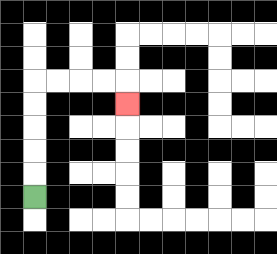{'start': '[1, 8]', 'end': '[5, 4]', 'path_directions': 'U,U,U,U,U,R,R,R,R,D', 'path_coordinates': '[[1, 8], [1, 7], [1, 6], [1, 5], [1, 4], [1, 3], [2, 3], [3, 3], [4, 3], [5, 3], [5, 4]]'}